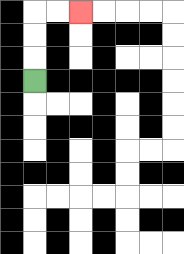{'start': '[1, 3]', 'end': '[3, 0]', 'path_directions': 'U,U,U,R,R', 'path_coordinates': '[[1, 3], [1, 2], [1, 1], [1, 0], [2, 0], [3, 0]]'}